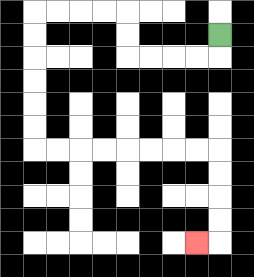{'start': '[9, 1]', 'end': '[8, 10]', 'path_directions': 'D,L,L,L,L,U,U,L,L,L,L,D,D,D,D,D,D,R,R,R,R,R,R,R,R,D,D,D,D,L', 'path_coordinates': '[[9, 1], [9, 2], [8, 2], [7, 2], [6, 2], [5, 2], [5, 1], [5, 0], [4, 0], [3, 0], [2, 0], [1, 0], [1, 1], [1, 2], [1, 3], [1, 4], [1, 5], [1, 6], [2, 6], [3, 6], [4, 6], [5, 6], [6, 6], [7, 6], [8, 6], [9, 6], [9, 7], [9, 8], [9, 9], [9, 10], [8, 10]]'}